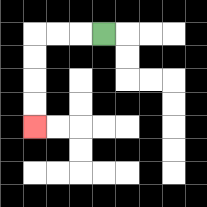{'start': '[4, 1]', 'end': '[1, 5]', 'path_directions': 'L,L,L,D,D,D,D', 'path_coordinates': '[[4, 1], [3, 1], [2, 1], [1, 1], [1, 2], [1, 3], [1, 4], [1, 5]]'}